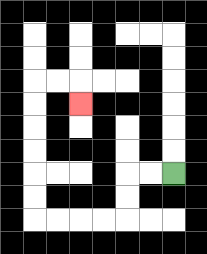{'start': '[7, 7]', 'end': '[3, 4]', 'path_directions': 'L,L,D,D,L,L,L,L,U,U,U,U,U,U,R,R,D', 'path_coordinates': '[[7, 7], [6, 7], [5, 7], [5, 8], [5, 9], [4, 9], [3, 9], [2, 9], [1, 9], [1, 8], [1, 7], [1, 6], [1, 5], [1, 4], [1, 3], [2, 3], [3, 3], [3, 4]]'}